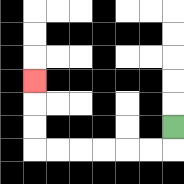{'start': '[7, 5]', 'end': '[1, 3]', 'path_directions': 'D,L,L,L,L,L,L,U,U,U', 'path_coordinates': '[[7, 5], [7, 6], [6, 6], [5, 6], [4, 6], [3, 6], [2, 6], [1, 6], [1, 5], [1, 4], [1, 3]]'}